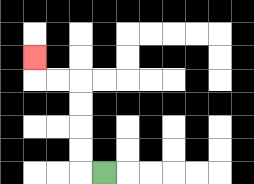{'start': '[4, 7]', 'end': '[1, 2]', 'path_directions': 'L,U,U,U,U,L,L,U', 'path_coordinates': '[[4, 7], [3, 7], [3, 6], [3, 5], [3, 4], [3, 3], [2, 3], [1, 3], [1, 2]]'}